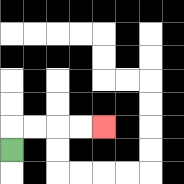{'start': '[0, 6]', 'end': '[4, 5]', 'path_directions': 'U,R,R,R,R', 'path_coordinates': '[[0, 6], [0, 5], [1, 5], [2, 5], [3, 5], [4, 5]]'}